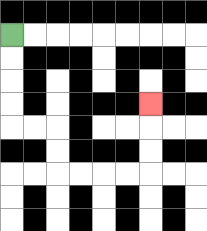{'start': '[0, 1]', 'end': '[6, 4]', 'path_directions': 'D,D,D,D,R,R,D,D,R,R,R,R,U,U,U', 'path_coordinates': '[[0, 1], [0, 2], [0, 3], [0, 4], [0, 5], [1, 5], [2, 5], [2, 6], [2, 7], [3, 7], [4, 7], [5, 7], [6, 7], [6, 6], [6, 5], [6, 4]]'}